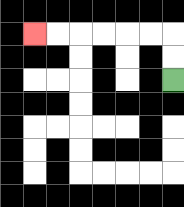{'start': '[7, 3]', 'end': '[1, 1]', 'path_directions': 'U,U,L,L,L,L,L,L', 'path_coordinates': '[[7, 3], [7, 2], [7, 1], [6, 1], [5, 1], [4, 1], [3, 1], [2, 1], [1, 1]]'}